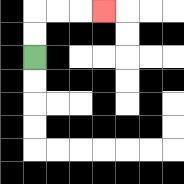{'start': '[1, 2]', 'end': '[4, 0]', 'path_directions': 'U,U,R,R,R', 'path_coordinates': '[[1, 2], [1, 1], [1, 0], [2, 0], [3, 0], [4, 0]]'}